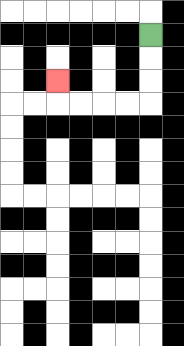{'start': '[6, 1]', 'end': '[2, 3]', 'path_directions': 'D,D,D,L,L,L,L,U', 'path_coordinates': '[[6, 1], [6, 2], [6, 3], [6, 4], [5, 4], [4, 4], [3, 4], [2, 4], [2, 3]]'}